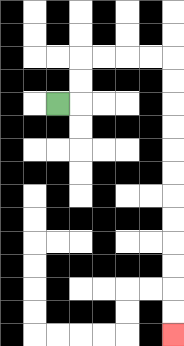{'start': '[2, 4]', 'end': '[7, 14]', 'path_directions': 'R,U,U,R,R,R,R,D,D,D,D,D,D,D,D,D,D,D,D', 'path_coordinates': '[[2, 4], [3, 4], [3, 3], [3, 2], [4, 2], [5, 2], [6, 2], [7, 2], [7, 3], [7, 4], [7, 5], [7, 6], [7, 7], [7, 8], [7, 9], [7, 10], [7, 11], [7, 12], [7, 13], [7, 14]]'}